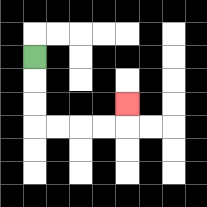{'start': '[1, 2]', 'end': '[5, 4]', 'path_directions': 'D,D,D,R,R,R,R,U', 'path_coordinates': '[[1, 2], [1, 3], [1, 4], [1, 5], [2, 5], [3, 5], [4, 5], [5, 5], [5, 4]]'}